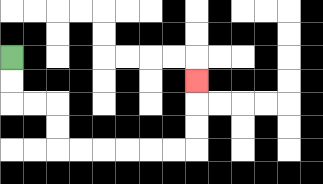{'start': '[0, 2]', 'end': '[8, 3]', 'path_directions': 'D,D,R,R,D,D,R,R,R,R,R,R,U,U,U', 'path_coordinates': '[[0, 2], [0, 3], [0, 4], [1, 4], [2, 4], [2, 5], [2, 6], [3, 6], [4, 6], [5, 6], [6, 6], [7, 6], [8, 6], [8, 5], [8, 4], [8, 3]]'}